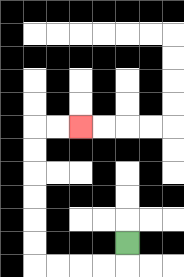{'start': '[5, 10]', 'end': '[3, 5]', 'path_directions': 'D,L,L,L,L,U,U,U,U,U,U,R,R', 'path_coordinates': '[[5, 10], [5, 11], [4, 11], [3, 11], [2, 11], [1, 11], [1, 10], [1, 9], [1, 8], [1, 7], [1, 6], [1, 5], [2, 5], [3, 5]]'}